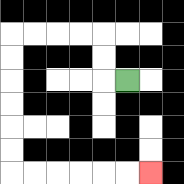{'start': '[5, 3]', 'end': '[6, 7]', 'path_directions': 'L,U,U,L,L,L,L,D,D,D,D,D,D,R,R,R,R,R,R', 'path_coordinates': '[[5, 3], [4, 3], [4, 2], [4, 1], [3, 1], [2, 1], [1, 1], [0, 1], [0, 2], [0, 3], [0, 4], [0, 5], [0, 6], [0, 7], [1, 7], [2, 7], [3, 7], [4, 7], [5, 7], [6, 7]]'}